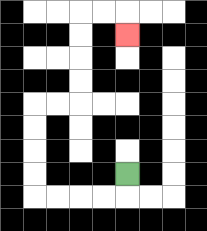{'start': '[5, 7]', 'end': '[5, 1]', 'path_directions': 'D,L,L,L,L,U,U,U,U,R,R,U,U,U,U,R,R,D', 'path_coordinates': '[[5, 7], [5, 8], [4, 8], [3, 8], [2, 8], [1, 8], [1, 7], [1, 6], [1, 5], [1, 4], [2, 4], [3, 4], [3, 3], [3, 2], [3, 1], [3, 0], [4, 0], [5, 0], [5, 1]]'}